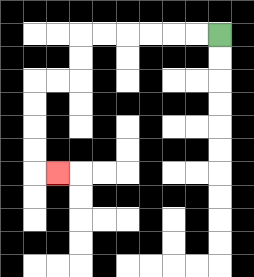{'start': '[9, 1]', 'end': '[2, 7]', 'path_directions': 'L,L,L,L,L,L,D,D,L,L,D,D,D,D,R', 'path_coordinates': '[[9, 1], [8, 1], [7, 1], [6, 1], [5, 1], [4, 1], [3, 1], [3, 2], [3, 3], [2, 3], [1, 3], [1, 4], [1, 5], [1, 6], [1, 7], [2, 7]]'}